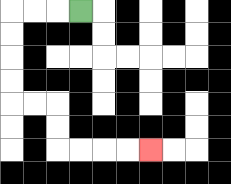{'start': '[3, 0]', 'end': '[6, 6]', 'path_directions': 'L,L,L,D,D,D,D,R,R,D,D,R,R,R,R', 'path_coordinates': '[[3, 0], [2, 0], [1, 0], [0, 0], [0, 1], [0, 2], [0, 3], [0, 4], [1, 4], [2, 4], [2, 5], [2, 6], [3, 6], [4, 6], [5, 6], [6, 6]]'}